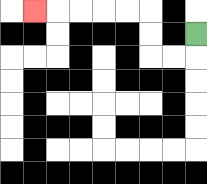{'start': '[8, 1]', 'end': '[1, 0]', 'path_directions': 'D,L,L,U,U,L,L,L,L,L', 'path_coordinates': '[[8, 1], [8, 2], [7, 2], [6, 2], [6, 1], [6, 0], [5, 0], [4, 0], [3, 0], [2, 0], [1, 0]]'}